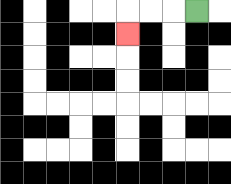{'start': '[8, 0]', 'end': '[5, 1]', 'path_directions': 'L,L,L,D', 'path_coordinates': '[[8, 0], [7, 0], [6, 0], [5, 0], [5, 1]]'}